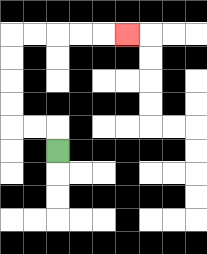{'start': '[2, 6]', 'end': '[5, 1]', 'path_directions': 'U,L,L,U,U,U,U,R,R,R,R,R', 'path_coordinates': '[[2, 6], [2, 5], [1, 5], [0, 5], [0, 4], [0, 3], [0, 2], [0, 1], [1, 1], [2, 1], [3, 1], [4, 1], [5, 1]]'}